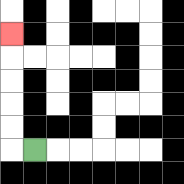{'start': '[1, 6]', 'end': '[0, 1]', 'path_directions': 'L,U,U,U,U,U', 'path_coordinates': '[[1, 6], [0, 6], [0, 5], [0, 4], [0, 3], [0, 2], [0, 1]]'}